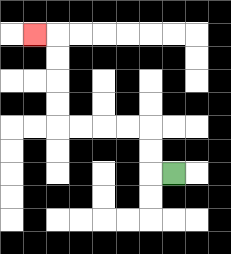{'start': '[7, 7]', 'end': '[1, 1]', 'path_directions': 'L,U,U,L,L,L,L,U,U,U,U,L', 'path_coordinates': '[[7, 7], [6, 7], [6, 6], [6, 5], [5, 5], [4, 5], [3, 5], [2, 5], [2, 4], [2, 3], [2, 2], [2, 1], [1, 1]]'}